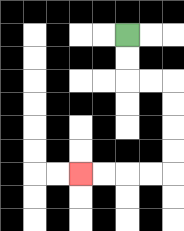{'start': '[5, 1]', 'end': '[3, 7]', 'path_directions': 'D,D,R,R,D,D,D,D,L,L,L,L', 'path_coordinates': '[[5, 1], [5, 2], [5, 3], [6, 3], [7, 3], [7, 4], [7, 5], [7, 6], [7, 7], [6, 7], [5, 7], [4, 7], [3, 7]]'}